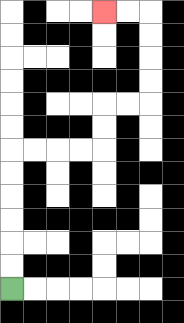{'start': '[0, 12]', 'end': '[4, 0]', 'path_directions': 'U,U,U,U,U,U,R,R,R,R,U,U,R,R,U,U,U,U,L,L', 'path_coordinates': '[[0, 12], [0, 11], [0, 10], [0, 9], [0, 8], [0, 7], [0, 6], [1, 6], [2, 6], [3, 6], [4, 6], [4, 5], [4, 4], [5, 4], [6, 4], [6, 3], [6, 2], [6, 1], [6, 0], [5, 0], [4, 0]]'}